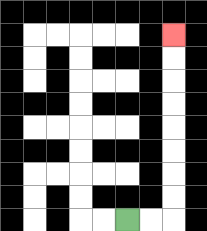{'start': '[5, 9]', 'end': '[7, 1]', 'path_directions': 'R,R,U,U,U,U,U,U,U,U', 'path_coordinates': '[[5, 9], [6, 9], [7, 9], [7, 8], [7, 7], [7, 6], [7, 5], [7, 4], [7, 3], [7, 2], [7, 1]]'}